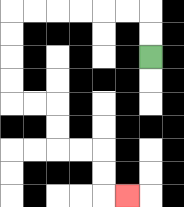{'start': '[6, 2]', 'end': '[5, 8]', 'path_directions': 'U,U,L,L,L,L,L,L,D,D,D,D,R,R,D,D,R,R,D,D,R', 'path_coordinates': '[[6, 2], [6, 1], [6, 0], [5, 0], [4, 0], [3, 0], [2, 0], [1, 0], [0, 0], [0, 1], [0, 2], [0, 3], [0, 4], [1, 4], [2, 4], [2, 5], [2, 6], [3, 6], [4, 6], [4, 7], [4, 8], [5, 8]]'}